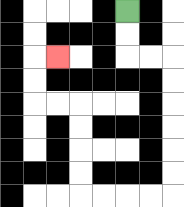{'start': '[5, 0]', 'end': '[2, 2]', 'path_directions': 'D,D,R,R,D,D,D,D,D,D,L,L,L,L,U,U,U,U,L,L,U,U,R', 'path_coordinates': '[[5, 0], [5, 1], [5, 2], [6, 2], [7, 2], [7, 3], [7, 4], [7, 5], [7, 6], [7, 7], [7, 8], [6, 8], [5, 8], [4, 8], [3, 8], [3, 7], [3, 6], [3, 5], [3, 4], [2, 4], [1, 4], [1, 3], [1, 2], [2, 2]]'}